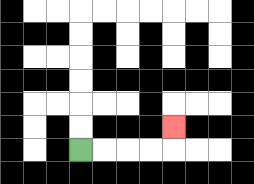{'start': '[3, 6]', 'end': '[7, 5]', 'path_directions': 'R,R,R,R,U', 'path_coordinates': '[[3, 6], [4, 6], [5, 6], [6, 6], [7, 6], [7, 5]]'}